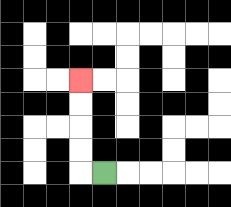{'start': '[4, 7]', 'end': '[3, 3]', 'path_directions': 'L,U,U,U,U', 'path_coordinates': '[[4, 7], [3, 7], [3, 6], [3, 5], [3, 4], [3, 3]]'}